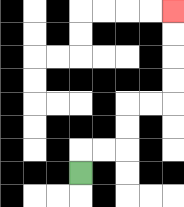{'start': '[3, 7]', 'end': '[7, 0]', 'path_directions': 'U,R,R,U,U,R,R,U,U,U,U', 'path_coordinates': '[[3, 7], [3, 6], [4, 6], [5, 6], [5, 5], [5, 4], [6, 4], [7, 4], [7, 3], [7, 2], [7, 1], [7, 0]]'}